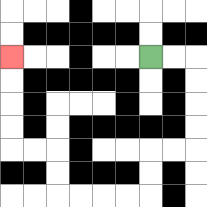{'start': '[6, 2]', 'end': '[0, 2]', 'path_directions': 'R,R,D,D,D,D,L,L,D,D,L,L,L,L,U,U,L,L,U,U,U,U', 'path_coordinates': '[[6, 2], [7, 2], [8, 2], [8, 3], [8, 4], [8, 5], [8, 6], [7, 6], [6, 6], [6, 7], [6, 8], [5, 8], [4, 8], [3, 8], [2, 8], [2, 7], [2, 6], [1, 6], [0, 6], [0, 5], [0, 4], [0, 3], [0, 2]]'}